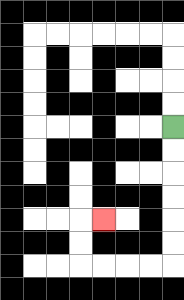{'start': '[7, 5]', 'end': '[4, 9]', 'path_directions': 'D,D,D,D,D,D,L,L,L,L,U,U,R', 'path_coordinates': '[[7, 5], [7, 6], [7, 7], [7, 8], [7, 9], [7, 10], [7, 11], [6, 11], [5, 11], [4, 11], [3, 11], [3, 10], [3, 9], [4, 9]]'}